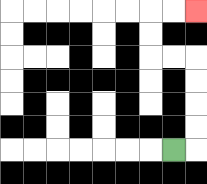{'start': '[7, 6]', 'end': '[8, 0]', 'path_directions': 'R,U,U,U,U,L,L,U,U,R,R', 'path_coordinates': '[[7, 6], [8, 6], [8, 5], [8, 4], [8, 3], [8, 2], [7, 2], [6, 2], [6, 1], [6, 0], [7, 0], [8, 0]]'}